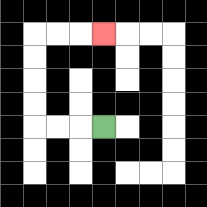{'start': '[4, 5]', 'end': '[4, 1]', 'path_directions': 'L,L,L,U,U,U,U,R,R,R', 'path_coordinates': '[[4, 5], [3, 5], [2, 5], [1, 5], [1, 4], [1, 3], [1, 2], [1, 1], [2, 1], [3, 1], [4, 1]]'}